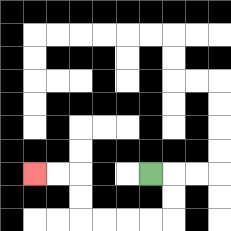{'start': '[6, 7]', 'end': '[1, 7]', 'path_directions': 'R,D,D,L,L,L,L,U,U,L,L', 'path_coordinates': '[[6, 7], [7, 7], [7, 8], [7, 9], [6, 9], [5, 9], [4, 9], [3, 9], [3, 8], [3, 7], [2, 7], [1, 7]]'}